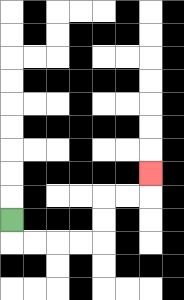{'start': '[0, 9]', 'end': '[6, 7]', 'path_directions': 'D,R,R,R,R,U,U,R,R,U', 'path_coordinates': '[[0, 9], [0, 10], [1, 10], [2, 10], [3, 10], [4, 10], [4, 9], [4, 8], [5, 8], [6, 8], [6, 7]]'}